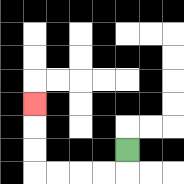{'start': '[5, 6]', 'end': '[1, 4]', 'path_directions': 'D,L,L,L,L,U,U,U', 'path_coordinates': '[[5, 6], [5, 7], [4, 7], [3, 7], [2, 7], [1, 7], [1, 6], [1, 5], [1, 4]]'}